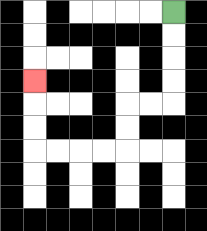{'start': '[7, 0]', 'end': '[1, 3]', 'path_directions': 'D,D,D,D,L,L,D,D,L,L,L,L,U,U,U', 'path_coordinates': '[[7, 0], [7, 1], [7, 2], [7, 3], [7, 4], [6, 4], [5, 4], [5, 5], [5, 6], [4, 6], [3, 6], [2, 6], [1, 6], [1, 5], [1, 4], [1, 3]]'}